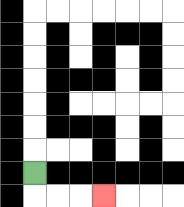{'start': '[1, 7]', 'end': '[4, 8]', 'path_directions': 'D,R,R,R', 'path_coordinates': '[[1, 7], [1, 8], [2, 8], [3, 8], [4, 8]]'}